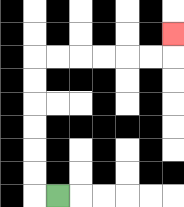{'start': '[2, 8]', 'end': '[7, 1]', 'path_directions': 'L,U,U,U,U,U,U,R,R,R,R,R,R,U', 'path_coordinates': '[[2, 8], [1, 8], [1, 7], [1, 6], [1, 5], [1, 4], [1, 3], [1, 2], [2, 2], [3, 2], [4, 2], [5, 2], [6, 2], [7, 2], [7, 1]]'}